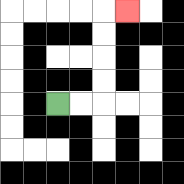{'start': '[2, 4]', 'end': '[5, 0]', 'path_directions': 'R,R,U,U,U,U,R', 'path_coordinates': '[[2, 4], [3, 4], [4, 4], [4, 3], [4, 2], [4, 1], [4, 0], [5, 0]]'}